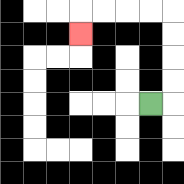{'start': '[6, 4]', 'end': '[3, 1]', 'path_directions': 'R,U,U,U,U,L,L,L,L,D', 'path_coordinates': '[[6, 4], [7, 4], [7, 3], [7, 2], [7, 1], [7, 0], [6, 0], [5, 0], [4, 0], [3, 0], [3, 1]]'}